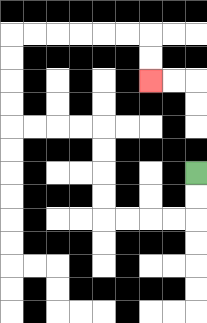{'start': '[8, 7]', 'end': '[6, 3]', 'path_directions': 'D,D,L,L,L,L,U,U,U,U,L,L,L,L,U,U,U,U,R,R,R,R,R,R,D,D', 'path_coordinates': '[[8, 7], [8, 8], [8, 9], [7, 9], [6, 9], [5, 9], [4, 9], [4, 8], [4, 7], [4, 6], [4, 5], [3, 5], [2, 5], [1, 5], [0, 5], [0, 4], [0, 3], [0, 2], [0, 1], [1, 1], [2, 1], [3, 1], [4, 1], [5, 1], [6, 1], [6, 2], [6, 3]]'}